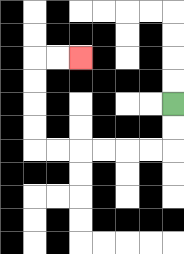{'start': '[7, 4]', 'end': '[3, 2]', 'path_directions': 'D,D,L,L,L,L,L,L,U,U,U,U,R,R', 'path_coordinates': '[[7, 4], [7, 5], [7, 6], [6, 6], [5, 6], [4, 6], [3, 6], [2, 6], [1, 6], [1, 5], [1, 4], [1, 3], [1, 2], [2, 2], [3, 2]]'}